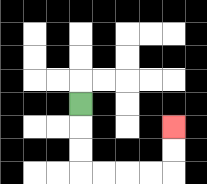{'start': '[3, 4]', 'end': '[7, 5]', 'path_directions': 'D,D,D,R,R,R,R,U,U', 'path_coordinates': '[[3, 4], [3, 5], [3, 6], [3, 7], [4, 7], [5, 7], [6, 7], [7, 7], [7, 6], [7, 5]]'}